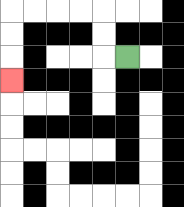{'start': '[5, 2]', 'end': '[0, 3]', 'path_directions': 'L,U,U,L,L,L,L,D,D,D', 'path_coordinates': '[[5, 2], [4, 2], [4, 1], [4, 0], [3, 0], [2, 0], [1, 0], [0, 0], [0, 1], [0, 2], [0, 3]]'}